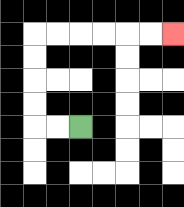{'start': '[3, 5]', 'end': '[7, 1]', 'path_directions': 'L,L,U,U,U,U,R,R,R,R,R,R', 'path_coordinates': '[[3, 5], [2, 5], [1, 5], [1, 4], [1, 3], [1, 2], [1, 1], [2, 1], [3, 1], [4, 1], [5, 1], [6, 1], [7, 1]]'}